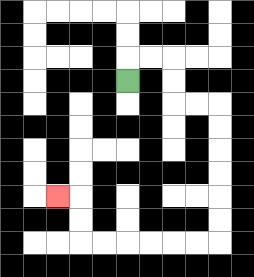{'start': '[5, 3]', 'end': '[2, 8]', 'path_directions': 'U,R,R,D,D,R,R,D,D,D,D,D,D,L,L,L,L,L,L,U,U,L', 'path_coordinates': '[[5, 3], [5, 2], [6, 2], [7, 2], [7, 3], [7, 4], [8, 4], [9, 4], [9, 5], [9, 6], [9, 7], [9, 8], [9, 9], [9, 10], [8, 10], [7, 10], [6, 10], [5, 10], [4, 10], [3, 10], [3, 9], [3, 8], [2, 8]]'}